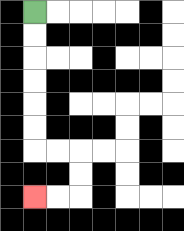{'start': '[1, 0]', 'end': '[1, 8]', 'path_directions': 'D,D,D,D,D,D,R,R,D,D,L,L', 'path_coordinates': '[[1, 0], [1, 1], [1, 2], [1, 3], [1, 4], [1, 5], [1, 6], [2, 6], [3, 6], [3, 7], [3, 8], [2, 8], [1, 8]]'}